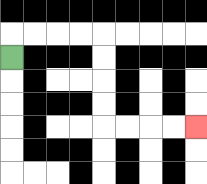{'start': '[0, 2]', 'end': '[8, 5]', 'path_directions': 'U,R,R,R,R,D,D,D,D,R,R,R,R', 'path_coordinates': '[[0, 2], [0, 1], [1, 1], [2, 1], [3, 1], [4, 1], [4, 2], [4, 3], [4, 4], [4, 5], [5, 5], [6, 5], [7, 5], [8, 5]]'}